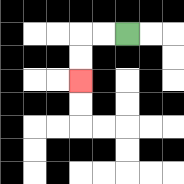{'start': '[5, 1]', 'end': '[3, 3]', 'path_directions': 'L,L,D,D', 'path_coordinates': '[[5, 1], [4, 1], [3, 1], [3, 2], [3, 3]]'}